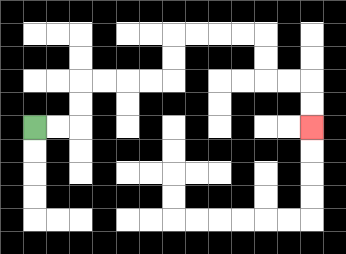{'start': '[1, 5]', 'end': '[13, 5]', 'path_directions': 'R,R,U,U,R,R,R,R,U,U,R,R,R,R,D,D,R,R,D,D', 'path_coordinates': '[[1, 5], [2, 5], [3, 5], [3, 4], [3, 3], [4, 3], [5, 3], [6, 3], [7, 3], [7, 2], [7, 1], [8, 1], [9, 1], [10, 1], [11, 1], [11, 2], [11, 3], [12, 3], [13, 3], [13, 4], [13, 5]]'}